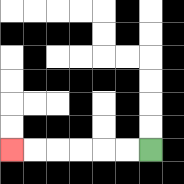{'start': '[6, 6]', 'end': '[0, 6]', 'path_directions': 'L,L,L,L,L,L', 'path_coordinates': '[[6, 6], [5, 6], [4, 6], [3, 6], [2, 6], [1, 6], [0, 6]]'}